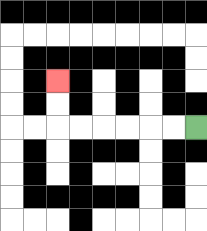{'start': '[8, 5]', 'end': '[2, 3]', 'path_directions': 'L,L,L,L,L,L,U,U', 'path_coordinates': '[[8, 5], [7, 5], [6, 5], [5, 5], [4, 5], [3, 5], [2, 5], [2, 4], [2, 3]]'}